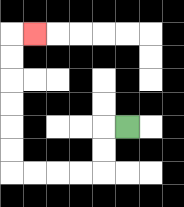{'start': '[5, 5]', 'end': '[1, 1]', 'path_directions': 'L,D,D,L,L,L,L,U,U,U,U,U,U,R', 'path_coordinates': '[[5, 5], [4, 5], [4, 6], [4, 7], [3, 7], [2, 7], [1, 7], [0, 7], [0, 6], [0, 5], [0, 4], [0, 3], [0, 2], [0, 1], [1, 1]]'}